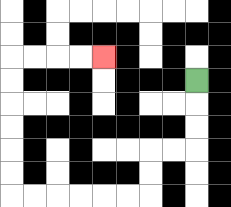{'start': '[8, 3]', 'end': '[4, 2]', 'path_directions': 'D,D,D,L,L,D,D,L,L,L,L,L,L,U,U,U,U,U,U,R,R,R,R', 'path_coordinates': '[[8, 3], [8, 4], [8, 5], [8, 6], [7, 6], [6, 6], [6, 7], [6, 8], [5, 8], [4, 8], [3, 8], [2, 8], [1, 8], [0, 8], [0, 7], [0, 6], [0, 5], [0, 4], [0, 3], [0, 2], [1, 2], [2, 2], [3, 2], [4, 2]]'}